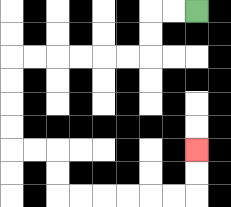{'start': '[8, 0]', 'end': '[8, 6]', 'path_directions': 'L,L,D,D,L,L,L,L,L,L,D,D,D,D,R,R,D,D,R,R,R,R,R,R,U,U', 'path_coordinates': '[[8, 0], [7, 0], [6, 0], [6, 1], [6, 2], [5, 2], [4, 2], [3, 2], [2, 2], [1, 2], [0, 2], [0, 3], [0, 4], [0, 5], [0, 6], [1, 6], [2, 6], [2, 7], [2, 8], [3, 8], [4, 8], [5, 8], [6, 8], [7, 8], [8, 8], [8, 7], [8, 6]]'}